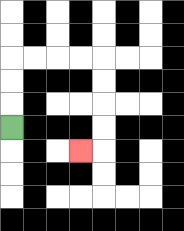{'start': '[0, 5]', 'end': '[3, 6]', 'path_directions': 'U,U,U,R,R,R,R,D,D,D,D,L', 'path_coordinates': '[[0, 5], [0, 4], [0, 3], [0, 2], [1, 2], [2, 2], [3, 2], [4, 2], [4, 3], [4, 4], [4, 5], [4, 6], [3, 6]]'}